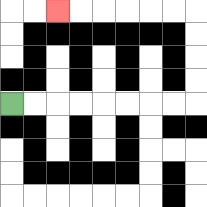{'start': '[0, 4]', 'end': '[2, 0]', 'path_directions': 'R,R,R,R,R,R,R,R,U,U,U,U,L,L,L,L,L,L', 'path_coordinates': '[[0, 4], [1, 4], [2, 4], [3, 4], [4, 4], [5, 4], [6, 4], [7, 4], [8, 4], [8, 3], [8, 2], [8, 1], [8, 0], [7, 0], [6, 0], [5, 0], [4, 0], [3, 0], [2, 0]]'}